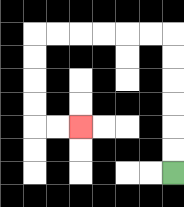{'start': '[7, 7]', 'end': '[3, 5]', 'path_directions': 'U,U,U,U,U,U,L,L,L,L,L,L,D,D,D,D,R,R', 'path_coordinates': '[[7, 7], [7, 6], [7, 5], [7, 4], [7, 3], [7, 2], [7, 1], [6, 1], [5, 1], [4, 1], [3, 1], [2, 1], [1, 1], [1, 2], [1, 3], [1, 4], [1, 5], [2, 5], [3, 5]]'}